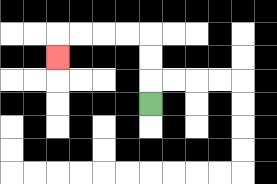{'start': '[6, 4]', 'end': '[2, 2]', 'path_directions': 'U,U,U,L,L,L,L,D', 'path_coordinates': '[[6, 4], [6, 3], [6, 2], [6, 1], [5, 1], [4, 1], [3, 1], [2, 1], [2, 2]]'}